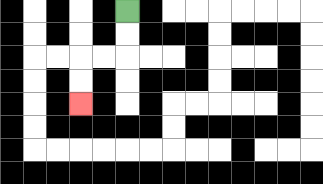{'start': '[5, 0]', 'end': '[3, 4]', 'path_directions': 'D,D,L,L,D,D', 'path_coordinates': '[[5, 0], [5, 1], [5, 2], [4, 2], [3, 2], [3, 3], [3, 4]]'}